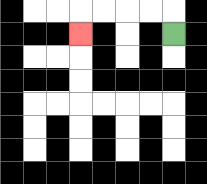{'start': '[7, 1]', 'end': '[3, 1]', 'path_directions': 'U,L,L,L,L,D', 'path_coordinates': '[[7, 1], [7, 0], [6, 0], [5, 0], [4, 0], [3, 0], [3, 1]]'}